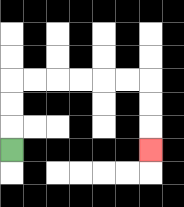{'start': '[0, 6]', 'end': '[6, 6]', 'path_directions': 'U,U,U,R,R,R,R,R,R,D,D,D', 'path_coordinates': '[[0, 6], [0, 5], [0, 4], [0, 3], [1, 3], [2, 3], [3, 3], [4, 3], [5, 3], [6, 3], [6, 4], [6, 5], [6, 6]]'}